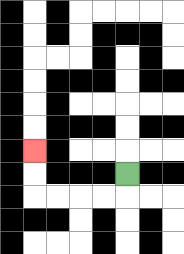{'start': '[5, 7]', 'end': '[1, 6]', 'path_directions': 'D,L,L,L,L,U,U', 'path_coordinates': '[[5, 7], [5, 8], [4, 8], [3, 8], [2, 8], [1, 8], [1, 7], [1, 6]]'}